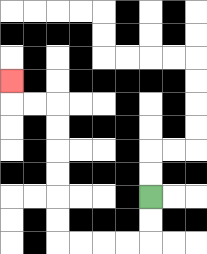{'start': '[6, 8]', 'end': '[0, 3]', 'path_directions': 'D,D,L,L,L,L,U,U,U,U,U,U,L,L,U', 'path_coordinates': '[[6, 8], [6, 9], [6, 10], [5, 10], [4, 10], [3, 10], [2, 10], [2, 9], [2, 8], [2, 7], [2, 6], [2, 5], [2, 4], [1, 4], [0, 4], [0, 3]]'}